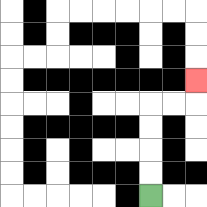{'start': '[6, 8]', 'end': '[8, 3]', 'path_directions': 'U,U,U,U,R,R,U', 'path_coordinates': '[[6, 8], [6, 7], [6, 6], [6, 5], [6, 4], [7, 4], [8, 4], [8, 3]]'}